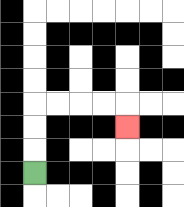{'start': '[1, 7]', 'end': '[5, 5]', 'path_directions': 'U,U,U,R,R,R,R,D', 'path_coordinates': '[[1, 7], [1, 6], [1, 5], [1, 4], [2, 4], [3, 4], [4, 4], [5, 4], [5, 5]]'}